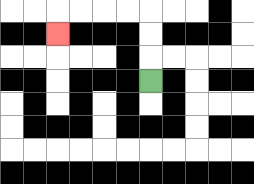{'start': '[6, 3]', 'end': '[2, 1]', 'path_directions': 'U,U,U,L,L,L,L,D', 'path_coordinates': '[[6, 3], [6, 2], [6, 1], [6, 0], [5, 0], [4, 0], [3, 0], [2, 0], [2, 1]]'}